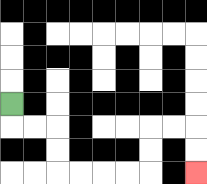{'start': '[0, 4]', 'end': '[8, 7]', 'path_directions': 'D,R,R,D,D,R,R,R,R,U,U,R,R,D,D', 'path_coordinates': '[[0, 4], [0, 5], [1, 5], [2, 5], [2, 6], [2, 7], [3, 7], [4, 7], [5, 7], [6, 7], [6, 6], [6, 5], [7, 5], [8, 5], [8, 6], [8, 7]]'}